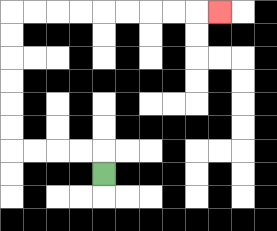{'start': '[4, 7]', 'end': '[9, 0]', 'path_directions': 'U,L,L,L,L,U,U,U,U,U,U,R,R,R,R,R,R,R,R,R', 'path_coordinates': '[[4, 7], [4, 6], [3, 6], [2, 6], [1, 6], [0, 6], [0, 5], [0, 4], [0, 3], [0, 2], [0, 1], [0, 0], [1, 0], [2, 0], [3, 0], [4, 0], [5, 0], [6, 0], [7, 0], [8, 0], [9, 0]]'}